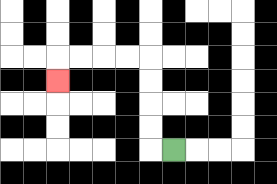{'start': '[7, 6]', 'end': '[2, 3]', 'path_directions': 'L,U,U,U,U,L,L,L,L,D', 'path_coordinates': '[[7, 6], [6, 6], [6, 5], [6, 4], [6, 3], [6, 2], [5, 2], [4, 2], [3, 2], [2, 2], [2, 3]]'}